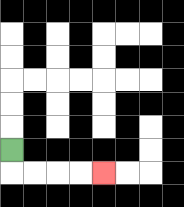{'start': '[0, 6]', 'end': '[4, 7]', 'path_directions': 'D,R,R,R,R', 'path_coordinates': '[[0, 6], [0, 7], [1, 7], [2, 7], [3, 7], [4, 7]]'}